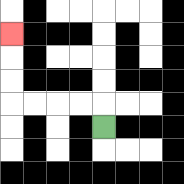{'start': '[4, 5]', 'end': '[0, 1]', 'path_directions': 'U,L,L,L,L,U,U,U', 'path_coordinates': '[[4, 5], [4, 4], [3, 4], [2, 4], [1, 4], [0, 4], [0, 3], [0, 2], [0, 1]]'}